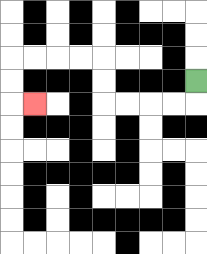{'start': '[8, 3]', 'end': '[1, 4]', 'path_directions': 'D,L,L,L,L,U,U,L,L,L,L,D,D,R', 'path_coordinates': '[[8, 3], [8, 4], [7, 4], [6, 4], [5, 4], [4, 4], [4, 3], [4, 2], [3, 2], [2, 2], [1, 2], [0, 2], [0, 3], [0, 4], [1, 4]]'}